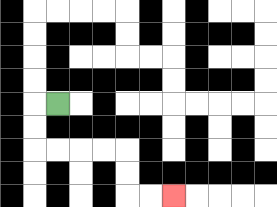{'start': '[2, 4]', 'end': '[7, 8]', 'path_directions': 'L,D,D,R,R,R,R,D,D,R,R', 'path_coordinates': '[[2, 4], [1, 4], [1, 5], [1, 6], [2, 6], [3, 6], [4, 6], [5, 6], [5, 7], [5, 8], [6, 8], [7, 8]]'}